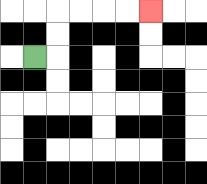{'start': '[1, 2]', 'end': '[6, 0]', 'path_directions': 'R,U,U,R,R,R,R', 'path_coordinates': '[[1, 2], [2, 2], [2, 1], [2, 0], [3, 0], [4, 0], [5, 0], [6, 0]]'}